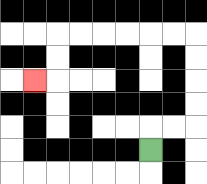{'start': '[6, 6]', 'end': '[1, 3]', 'path_directions': 'U,R,R,U,U,U,U,L,L,L,L,L,L,D,D,L', 'path_coordinates': '[[6, 6], [6, 5], [7, 5], [8, 5], [8, 4], [8, 3], [8, 2], [8, 1], [7, 1], [6, 1], [5, 1], [4, 1], [3, 1], [2, 1], [2, 2], [2, 3], [1, 3]]'}